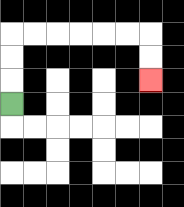{'start': '[0, 4]', 'end': '[6, 3]', 'path_directions': 'U,U,U,R,R,R,R,R,R,D,D', 'path_coordinates': '[[0, 4], [0, 3], [0, 2], [0, 1], [1, 1], [2, 1], [3, 1], [4, 1], [5, 1], [6, 1], [6, 2], [6, 3]]'}